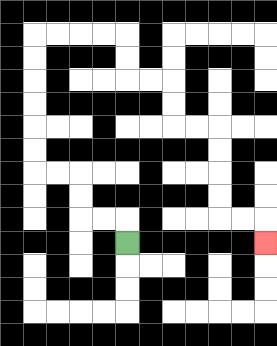{'start': '[5, 10]', 'end': '[11, 10]', 'path_directions': 'U,L,L,U,U,L,L,U,U,U,U,U,U,R,R,R,R,D,D,R,R,D,D,R,R,D,D,D,D,R,R,D', 'path_coordinates': '[[5, 10], [5, 9], [4, 9], [3, 9], [3, 8], [3, 7], [2, 7], [1, 7], [1, 6], [1, 5], [1, 4], [1, 3], [1, 2], [1, 1], [2, 1], [3, 1], [4, 1], [5, 1], [5, 2], [5, 3], [6, 3], [7, 3], [7, 4], [7, 5], [8, 5], [9, 5], [9, 6], [9, 7], [9, 8], [9, 9], [10, 9], [11, 9], [11, 10]]'}